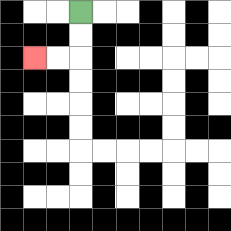{'start': '[3, 0]', 'end': '[1, 2]', 'path_directions': 'D,D,L,L', 'path_coordinates': '[[3, 0], [3, 1], [3, 2], [2, 2], [1, 2]]'}